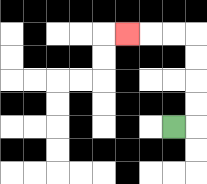{'start': '[7, 5]', 'end': '[5, 1]', 'path_directions': 'R,U,U,U,U,L,L,L', 'path_coordinates': '[[7, 5], [8, 5], [8, 4], [8, 3], [8, 2], [8, 1], [7, 1], [6, 1], [5, 1]]'}